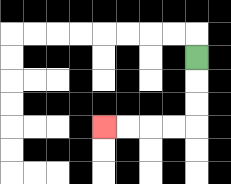{'start': '[8, 2]', 'end': '[4, 5]', 'path_directions': 'D,D,D,L,L,L,L', 'path_coordinates': '[[8, 2], [8, 3], [8, 4], [8, 5], [7, 5], [6, 5], [5, 5], [4, 5]]'}